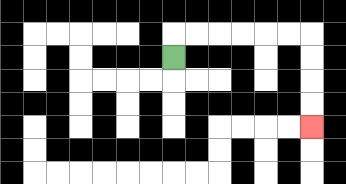{'start': '[7, 2]', 'end': '[13, 5]', 'path_directions': 'U,R,R,R,R,R,R,D,D,D,D', 'path_coordinates': '[[7, 2], [7, 1], [8, 1], [9, 1], [10, 1], [11, 1], [12, 1], [13, 1], [13, 2], [13, 3], [13, 4], [13, 5]]'}